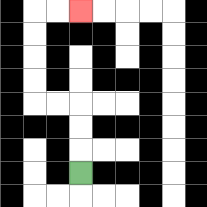{'start': '[3, 7]', 'end': '[3, 0]', 'path_directions': 'U,U,U,L,L,U,U,U,U,R,R', 'path_coordinates': '[[3, 7], [3, 6], [3, 5], [3, 4], [2, 4], [1, 4], [1, 3], [1, 2], [1, 1], [1, 0], [2, 0], [3, 0]]'}